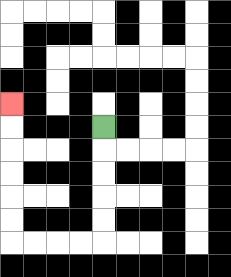{'start': '[4, 5]', 'end': '[0, 4]', 'path_directions': 'D,D,D,D,D,L,L,L,L,U,U,U,U,U,U', 'path_coordinates': '[[4, 5], [4, 6], [4, 7], [4, 8], [4, 9], [4, 10], [3, 10], [2, 10], [1, 10], [0, 10], [0, 9], [0, 8], [0, 7], [0, 6], [0, 5], [0, 4]]'}